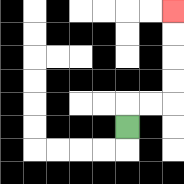{'start': '[5, 5]', 'end': '[7, 0]', 'path_directions': 'U,R,R,U,U,U,U', 'path_coordinates': '[[5, 5], [5, 4], [6, 4], [7, 4], [7, 3], [7, 2], [7, 1], [7, 0]]'}